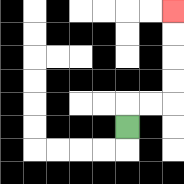{'start': '[5, 5]', 'end': '[7, 0]', 'path_directions': 'U,R,R,U,U,U,U', 'path_coordinates': '[[5, 5], [5, 4], [6, 4], [7, 4], [7, 3], [7, 2], [7, 1], [7, 0]]'}